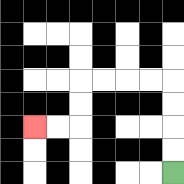{'start': '[7, 7]', 'end': '[1, 5]', 'path_directions': 'U,U,U,U,L,L,L,L,D,D,L,L', 'path_coordinates': '[[7, 7], [7, 6], [7, 5], [7, 4], [7, 3], [6, 3], [5, 3], [4, 3], [3, 3], [3, 4], [3, 5], [2, 5], [1, 5]]'}